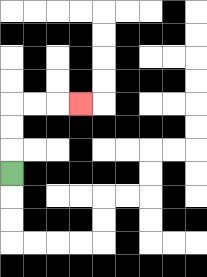{'start': '[0, 7]', 'end': '[3, 4]', 'path_directions': 'U,U,U,R,R,R', 'path_coordinates': '[[0, 7], [0, 6], [0, 5], [0, 4], [1, 4], [2, 4], [3, 4]]'}